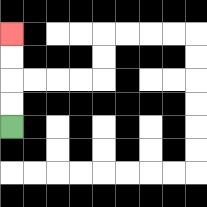{'start': '[0, 5]', 'end': '[0, 1]', 'path_directions': 'U,U,U,U', 'path_coordinates': '[[0, 5], [0, 4], [0, 3], [0, 2], [0, 1]]'}